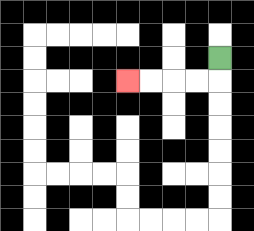{'start': '[9, 2]', 'end': '[5, 3]', 'path_directions': 'D,L,L,L,L', 'path_coordinates': '[[9, 2], [9, 3], [8, 3], [7, 3], [6, 3], [5, 3]]'}